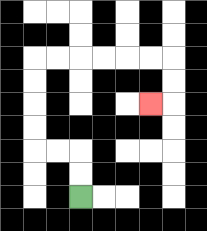{'start': '[3, 8]', 'end': '[6, 4]', 'path_directions': 'U,U,L,L,U,U,U,U,R,R,R,R,R,R,D,D,L', 'path_coordinates': '[[3, 8], [3, 7], [3, 6], [2, 6], [1, 6], [1, 5], [1, 4], [1, 3], [1, 2], [2, 2], [3, 2], [4, 2], [5, 2], [6, 2], [7, 2], [7, 3], [7, 4], [6, 4]]'}